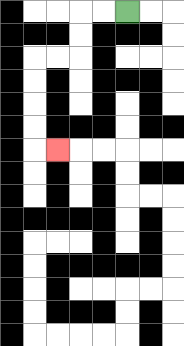{'start': '[5, 0]', 'end': '[2, 6]', 'path_directions': 'L,L,D,D,L,L,D,D,D,D,R', 'path_coordinates': '[[5, 0], [4, 0], [3, 0], [3, 1], [3, 2], [2, 2], [1, 2], [1, 3], [1, 4], [1, 5], [1, 6], [2, 6]]'}